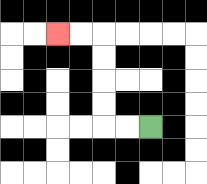{'start': '[6, 5]', 'end': '[2, 1]', 'path_directions': 'L,L,U,U,U,U,L,L', 'path_coordinates': '[[6, 5], [5, 5], [4, 5], [4, 4], [4, 3], [4, 2], [4, 1], [3, 1], [2, 1]]'}